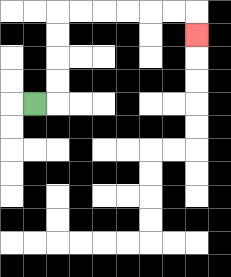{'start': '[1, 4]', 'end': '[8, 1]', 'path_directions': 'R,U,U,U,U,R,R,R,R,R,R,D', 'path_coordinates': '[[1, 4], [2, 4], [2, 3], [2, 2], [2, 1], [2, 0], [3, 0], [4, 0], [5, 0], [6, 0], [7, 0], [8, 0], [8, 1]]'}